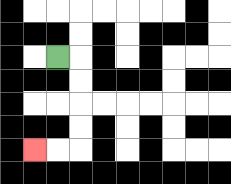{'start': '[2, 2]', 'end': '[1, 6]', 'path_directions': 'R,D,D,D,D,L,L', 'path_coordinates': '[[2, 2], [3, 2], [3, 3], [3, 4], [3, 5], [3, 6], [2, 6], [1, 6]]'}